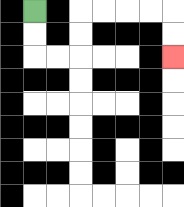{'start': '[1, 0]', 'end': '[7, 2]', 'path_directions': 'D,D,R,R,U,U,R,R,R,R,D,D', 'path_coordinates': '[[1, 0], [1, 1], [1, 2], [2, 2], [3, 2], [3, 1], [3, 0], [4, 0], [5, 0], [6, 0], [7, 0], [7, 1], [7, 2]]'}